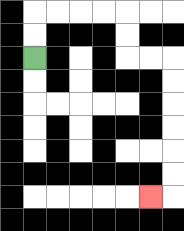{'start': '[1, 2]', 'end': '[6, 8]', 'path_directions': 'U,U,R,R,R,R,D,D,R,R,D,D,D,D,D,D,L', 'path_coordinates': '[[1, 2], [1, 1], [1, 0], [2, 0], [3, 0], [4, 0], [5, 0], [5, 1], [5, 2], [6, 2], [7, 2], [7, 3], [7, 4], [7, 5], [7, 6], [7, 7], [7, 8], [6, 8]]'}